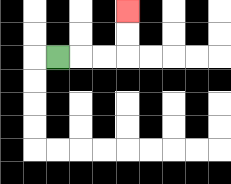{'start': '[2, 2]', 'end': '[5, 0]', 'path_directions': 'R,R,R,U,U', 'path_coordinates': '[[2, 2], [3, 2], [4, 2], [5, 2], [5, 1], [5, 0]]'}